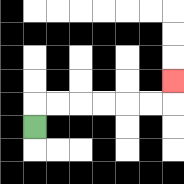{'start': '[1, 5]', 'end': '[7, 3]', 'path_directions': 'U,R,R,R,R,R,R,U', 'path_coordinates': '[[1, 5], [1, 4], [2, 4], [3, 4], [4, 4], [5, 4], [6, 4], [7, 4], [7, 3]]'}